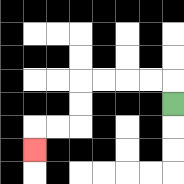{'start': '[7, 4]', 'end': '[1, 6]', 'path_directions': 'U,L,L,L,L,D,D,L,L,D', 'path_coordinates': '[[7, 4], [7, 3], [6, 3], [5, 3], [4, 3], [3, 3], [3, 4], [3, 5], [2, 5], [1, 5], [1, 6]]'}